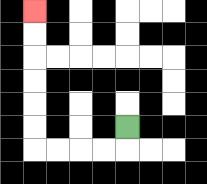{'start': '[5, 5]', 'end': '[1, 0]', 'path_directions': 'D,L,L,L,L,U,U,U,U,U,U', 'path_coordinates': '[[5, 5], [5, 6], [4, 6], [3, 6], [2, 6], [1, 6], [1, 5], [1, 4], [1, 3], [1, 2], [1, 1], [1, 0]]'}